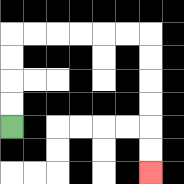{'start': '[0, 5]', 'end': '[6, 7]', 'path_directions': 'U,U,U,U,R,R,R,R,R,R,D,D,D,D,D,D', 'path_coordinates': '[[0, 5], [0, 4], [0, 3], [0, 2], [0, 1], [1, 1], [2, 1], [3, 1], [4, 1], [5, 1], [6, 1], [6, 2], [6, 3], [6, 4], [6, 5], [6, 6], [6, 7]]'}